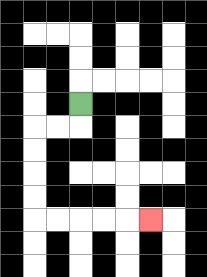{'start': '[3, 4]', 'end': '[6, 9]', 'path_directions': 'D,L,L,D,D,D,D,R,R,R,R,R', 'path_coordinates': '[[3, 4], [3, 5], [2, 5], [1, 5], [1, 6], [1, 7], [1, 8], [1, 9], [2, 9], [3, 9], [4, 9], [5, 9], [6, 9]]'}